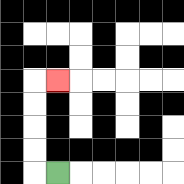{'start': '[2, 7]', 'end': '[2, 3]', 'path_directions': 'L,U,U,U,U,R', 'path_coordinates': '[[2, 7], [1, 7], [1, 6], [1, 5], [1, 4], [1, 3], [2, 3]]'}